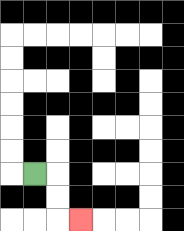{'start': '[1, 7]', 'end': '[3, 9]', 'path_directions': 'R,D,D,R', 'path_coordinates': '[[1, 7], [2, 7], [2, 8], [2, 9], [3, 9]]'}